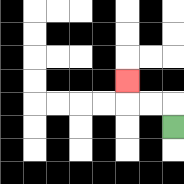{'start': '[7, 5]', 'end': '[5, 3]', 'path_directions': 'U,L,L,U', 'path_coordinates': '[[7, 5], [7, 4], [6, 4], [5, 4], [5, 3]]'}